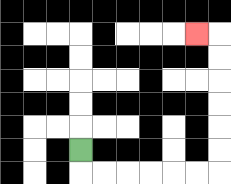{'start': '[3, 6]', 'end': '[8, 1]', 'path_directions': 'D,R,R,R,R,R,R,U,U,U,U,U,U,L', 'path_coordinates': '[[3, 6], [3, 7], [4, 7], [5, 7], [6, 7], [7, 7], [8, 7], [9, 7], [9, 6], [9, 5], [9, 4], [9, 3], [9, 2], [9, 1], [8, 1]]'}